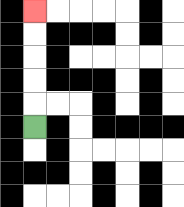{'start': '[1, 5]', 'end': '[1, 0]', 'path_directions': 'U,U,U,U,U', 'path_coordinates': '[[1, 5], [1, 4], [1, 3], [1, 2], [1, 1], [1, 0]]'}